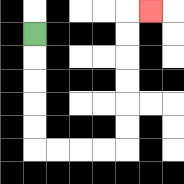{'start': '[1, 1]', 'end': '[6, 0]', 'path_directions': 'D,D,D,D,D,R,R,R,R,U,U,U,U,U,U,R', 'path_coordinates': '[[1, 1], [1, 2], [1, 3], [1, 4], [1, 5], [1, 6], [2, 6], [3, 6], [4, 6], [5, 6], [5, 5], [5, 4], [5, 3], [5, 2], [5, 1], [5, 0], [6, 0]]'}